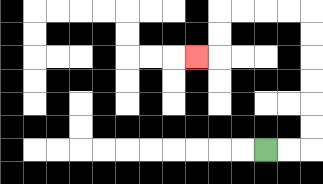{'start': '[11, 6]', 'end': '[8, 2]', 'path_directions': 'R,R,U,U,U,U,U,U,L,L,L,L,D,D,L', 'path_coordinates': '[[11, 6], [12, 6], [13, 6], [13, 5], [13, 4], [13, 3], [13, 2], [13, 1], [13, 0], [12, 0], [11, 0], [10, 0], [9, 0], [9, 1], [9, 2], [8, 2]]'}